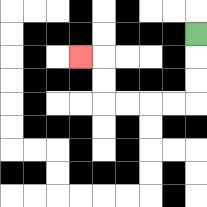{'start': '[8, 1]', 'end': '[3, 2]', 'path_directions': 'D,D,D,L,L,L,L,U,U,L', 'path_coordinates': '[[8, 1], [8, 2], [8, 3], [8, 4], [7, 4], [6, 4], [5, 4], [4, 4], [4, 3], [4, 2], [3, 2]]'}